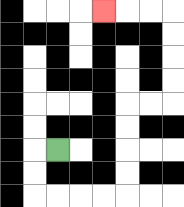{'start': '[2, 6]', 'end': '[4, 0]', 'path_directions': 'L,D,D,R,R,R,R,U,U,U,U,R,R,U,U,U,U,L,L,L', 'path_coordinates': '[[2, 6], [1, 6], [1, 7], [1, 8], [2, 8], [3, 8], [4, 8], [5, 8], [5, 7], [5, 6], [5, 5], [5, 4], [6, 4], [7, 4], [7, 3], [7, 2], [7, 1], [7, 0], [6, 0], [5, 0], [4, 0]]'}